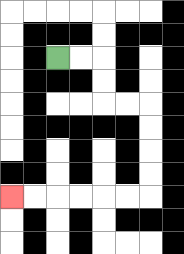{'start': '[2, 2]', 'end': '[0, 8]', 'path_directions': 'R,R,D,D,R,R,D,D,D,D,L,L,L,L,L,L', 'path_coordinates': '[[2, 2], [3, 2], [4, 2], [4, 3], [4, 4], [5, 4], [6, 4], [6, 5], [6, 6], [6, 7], [6, 8], [5, 8], [4, 8], [3, 8], [2, 8], [1, 8], [0, 8]]'}